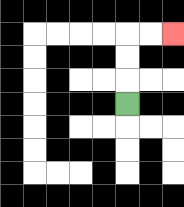{'start': '[5, 4]', 'end': '[7, 1]', 'path_directions': 'U,U,U,R,R', 'path_coordinates': '[[5, 4], [5, 3], [5, 2], [5, 1], [6, 1], [7, 1]]'}